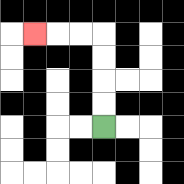{'start': '[4, 5]', 'end': '[1, 1]', 'path_directions': 'U,U,U,U,L,L,L', 'path_coordinates': '[[4, 5], [4, 4], [4, 3], [4, 2], [4, 1], [3, 1], [2, 1], [1, 1]]'}